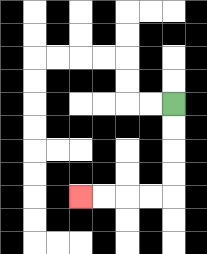{'start': '[7, 4]', 'end': '[3, 8]', 'path_directions': 'D,D,D,D,L,L,L,L', 'path_coordinates': '[[7, 4], [7, 5], [7, 6], [7, 7], [7, 8], [6, 8], [5, 8], [4, 8], [3, 8]]'}